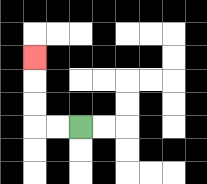{'start': '[3, 5]', 'end': '[1, 2]', 'path_directions': 'L,L,U,U,U', 'path_coordinates': '[[3, 5], [2, 5], [1, 5], [1, 4], [1, 3], [1, 2]]'}